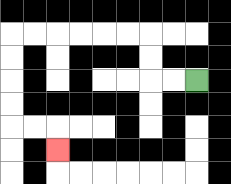{'start': '[8, 3]', 'end': '[2, 6]', 'path_directions': 'L,L,U,U,L,L,L,L,L,L,D,D,D,D,R,R,D', 'path_coordinates': '[[8, 3], [7, 3], [6, 3], [6, 2], [6, 1], [5, 1], [4, 1], [3, 1], [2, 1], [1, 1], [0, 1], [0, 2], [0, 3], [0, 4], [0, 5], [1, 5], [2, 5], [2, 6]]'}